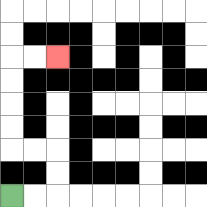{'start': '[0, 8]', 'end': '[2, 2]', 'path_directions': 'R,R,U,U,L,L,U,U,U,U,R,R', 'path_coordinates': '[[0, 8], [1, 8], [2, 8], [2, 7], [2, 6], [1, 6], [0, 6], [0, 5], [0, 4], [0, 3], [0, 2], [1, 2], [2, 2]]'}